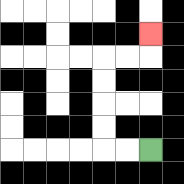{'start': '[6, 6]', 'end': '[6, 1]', 'path_directions': 'L,L,U,U,U,U,R,R,U', 'path_coordinates': '[[6, 6], [5, 6], [4, 6], [4, 5], [4, 4], [4, 3], [4, 2], [5, 2], [6, 2], [6, 1]]'}